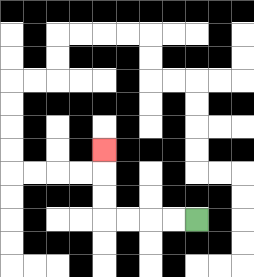{'start': '[8, 9]', 'end': '[4, 6]', 'path_directions': 'L,L,L,L,U,U,U', 'path_coordinates': '[[8, 9], [7, 9], [6, 9], [5, 9], [4, 9], [4, 8], [4, 7], [4, 6]]'}